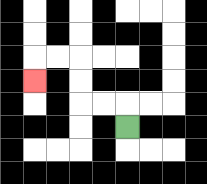{'start': '[5, 5]', 'end': '[1, 3]', 'path_directions': 'U,L,L,U,U,L,L,D', 'path_coordinates': '[[5, 5], [5, 4], [4, 4], [3, 4], [3, 3], [3, 2], [2, 2], [1, 2], [1, 3]]'}